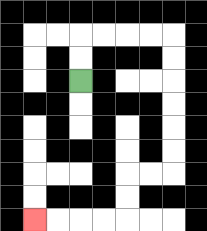{'start': '[3, 3]', 'end': '[1, 9]', 'path_directions': 'U,U,R,R,R,R,D,D,D,D,D,D,L,L,D,D,L,L,L,L', 'path_coordinates': '[[3, 3], [3, 2], [3, 1], [4, 1], [5, 1], [6, 1], [7, 1], [7, 2], [7, 3], [7, 4], [7, 5], [7, 6], [7, 7], [6, 7], [5, 7], [5, 8], [5, 9], [4, 9], [3, 9], [2, 9], [1, 9]]'}